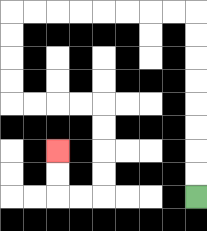{'start': '[8, 8]', 'end': '[2, 6]', 'path_directions': 'U,U,U,U,U,U,U,U,L,L,L,L,L,L,L,L,D,D,D,D,R,R,R,R,D,D,D,D,L,L,U,U', 'path_coordinates': '[[8, 8], [8, 7], [8, 6], [8, 5], [8, 4], [8, 3], [8, 2], [8, 1], [8, 0], [7, 0], [6, 0], [5, 0], [4, 0], [3, 0], [2, 0], [1, 0], [0, 0], [0, 1], [0, 2], [0, 3], [0, 4], [1, 4], [2, 4], [3, 4], [4, 4], [4, 5], [4, 6], [4, 7], [4, 8], [3, 8], [2, 8], [2, 7], [2, 6]]'}